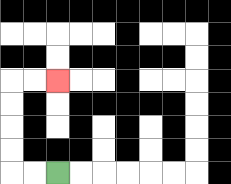{'start': '[2, 7]', 'end': '[2, 3]', 'path_directions': 'L,L,U,U,U,U,R,R', 'path_coordinates': '[[2, 7], [1, 7], [0, 7], [0, 6], [0, 5], [0, 4], [0, 3], [1, 3], [2, 3]]'}